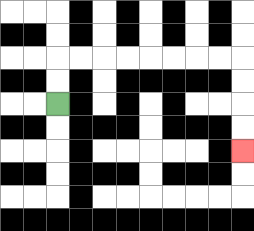{'start': '[2, 4]', 'end': '[10, 6]', 'path_directions': 'U,U,R,R,R,R,R,R,R,R,D,D,D,D', 'path_coordinates': '[[2, 4], [2, 3], [2, 2], [3, 2], [4, 2], [5, 2], [6, 2], [7, 2], [8, 2], [9, 2], [10, 2], [10, 3], [10, 4], [10, 5], [10, 6]]'}